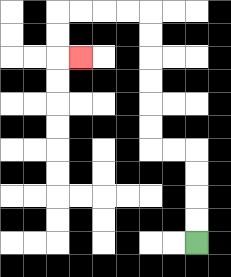{'start': '[8, 10]', 'end': '[3, 2]', 'path_directions': 'U,U,U,U,L,L,U,U,U,U,U,U,L,L,L,L,D,D,R', 'path_coordinates': '[[8, 10], [8, 9], [8, 8], [8, 7], [8, 6], [7, 6], [6, 6], [6, 5], [6, 4], [6, 3], [6, 2], [6, 1], [6, 0], [5, 0], [4, 0], [3, 0], [2, 0], [2, 1], [2, 2], [3, 2]]'}